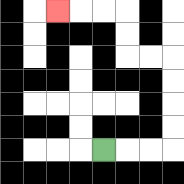{'start': '[4, 6]', 'end': '[2, 0]', 'path_directions': 'R,R,R,U,U,U,U,L,L,U,U,L,L,L', 'path_coordinates': '[[4, 6], [5, 6], [6, 6], [7, 6], [7, 5], [7, 4], [7, 3], [7, 2], [6, 2], [5, 2], [5, 1], [5, 0], [4, 0], [3, 0], [2, 0]]'}